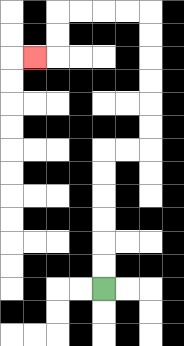{'start': '[4, 12]', 'end': '[1, 2]', 'path_directions': 'U,U,U,U,U,U,R,R,U,U,U,U,U,U,L,L,L,L,D,D,L', 'path_coordinates': '[[4, 12], [4, 11], [4, 10], [4, 9], [4, 8], [4, 7], [4, 6], [5, 6], [6, 6], [6, 5], [6, 4], [6, 3], [6, 2], [6, 1], [6, 0], [5, 0], [4, 0], [3, 0], [2, 0], [2, 1], [2, 2], [1, 2]]'}